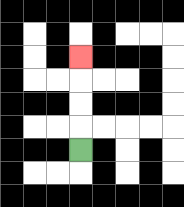{'start': '[3, 6]', 'end': '[3, 2]', 'path_directions': 'U,U,U,U', 'path_coordinates': '[[3, 6], [3, 5], [3, 4], [3, 3], [3, 2]]'}